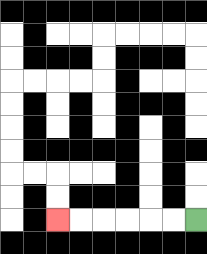{'start': '[8, 9]', 'end': '[2, 9]', 'path_directions': 'L,L,L,L,L,L', 'path_coordinates': '[[8, 9], [7, 9], [6, 9], [5, 9], [4, 9], [3, 9], [2, 9]]'}